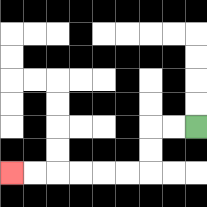{'start': '[8, 5]', 'end': '[0, 7]', 'path_directions': 'L,L,D,D,L,L,L,L,L,L', 'path_coordinates': '[[8, 5], [7, 5], [6, 5], [6, 6], [6, 7], [5, 7], [4, 7], [3, 7], [2, 7], [1, 7], [0, 7]]'}